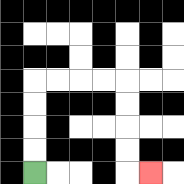{'start': '[1, 7]', 'end': '[6, 7]', 'path_directions': 'U,U,U,U,R,R,R,R,D,D,D,D,R', 'path_coordinates': '[[1, 7], [1, 6], [1, 5], [1, 4], [1, 3], [2, 3], [3, 3], [4, 3], [5, 3], [5, 4], [5, 5], [5, 6], [5, 7], [6, 7]]'}